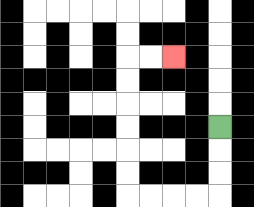{'start': '[9, 5]', 'end': '[7, 2]', 'path_directions': 'D,D,D,L,L,L,L,U,U,U,U,U,U,R,R', 'path_coordinates': '[[9, 5], [9, 6], [9, 7], [9, 8], [8, 8], [7, 8], [6, 8], [5, 8], [5, 7], [5, 6], [5, 5], [5, 4], [5, 3], [5, 2], [6, 2], [7, 2]]'}